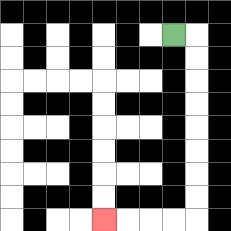{'start': '[7, 1]', 'end': '[4, 9]', 'path_directions': 'R,D,D,D,D,D,D,D,D,L,L,L,L', 'path_coordinates': '[[7, 1], [8, 1], [8, 2], [8, 3], [8, 4], [8, 5], [8, 6], [8, 7], [8, 8], [8, 9], [7, 9], [6, 9], [5, 9], [4, 9]]'}